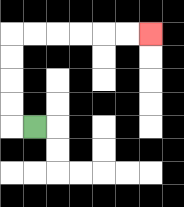{'start': '[1, 5]', 'end': '[6, 1]', 'path_directions': 'L,U,U,U,U,R,R,R,R,R,R', 'path_coordinates': '[[1, 5], [0, 5], [0, 4], [0, 3], [0, 2], [0, 1], [1, 1], [2, 1], [3, 1], [4, 1], [5, 1], [6, 1]]'}